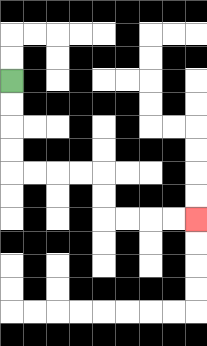{'start': '[0, 3]', 'end': '[8, 9]', 'path_directions': 'D,D,D,D,R,R,R,R,D,D,R,R,R,R', 'path_coordinates': '[[0, 3], [0, 4], [0, 5], [0, 6], [0, 7], [1, 7], [2, 7], [3, 7], [4, 7], [4, 8], [4, 9], [5, 9], [6, 9], [7, 9], [8, 9]]'}